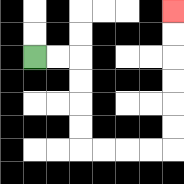{'start': '[1, 2]', 'end': '[7, 0]', 'path_directions': 'R,R,D,D,D,D,R,R,R,R,U,U,U,U,U,U', 'path_coordinates': '[[1, 2], [2, 2], [3, 2], [3, 3], [3, 4], [3, 5], [3, 6], [4, 6], [5, 6], [6, 6], [7, 6], [7, 5], [7, 4], [7, 3], [7, 2], [7, 1], [7, 0]]'}